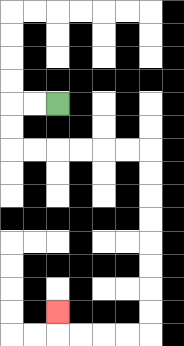{'start': '[2, 4]', 'end': '[2, 13]', 'path_directions': 'L,L,D,D,R,R,R,R,R,R,D,D,D,D,D,D,D,D,L,L,L,L,U', 'path_coordinates': '[[2, 4], [1, 4], [0, 4], [0, 5], [0, 6], [1, 6], [2, 6], [3, 6], [4, 6], [5, 6], [6, 6], [6, 7], [6, 8], [6, 9], [6, 10], [6, 11], [6, 12], [6, 13], [6, 14], [5, 14], [4, 14], [3, 14], [2, 14], [2, 13]]'}